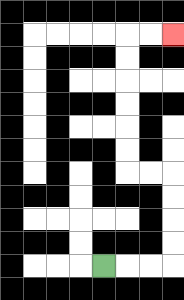{'start': '[4, 11]', 'end': '[7, 1]', 'path_directions': 'R,R,R,U,U,U,U,L,L,U,U,U,U,U,U,R,R', 'path_coordinates': '[[4, 11], [5, 11], [6, 11], [7, 11], [7, 10], [7, 9], [7, 8], [7, 7], [6, 7], [5, 7], [5, 6], [5, 5], [5, 4], [5, 3], [5, 2], [5, 1], [6, 1], [7, 1]]'}